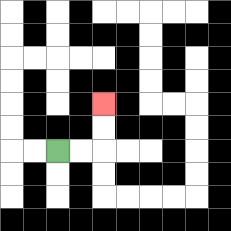{'start': '[2, 6]', 'end': '[4, 4]', 'path_directions': 'R,R,U,U', 'path_coordinates': '[[2, 6], [3, 6], [4, 6], [4, 5], [4, 4]]'}